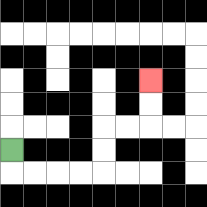{'start': '[0, 6]', 'end': '[6, 3]', 'path_directions': 'D,R,R,R,R,U,U,R,R,U,U', 'path_coordinates': '[[0, 6], [0, 7], [1, 7], [2, 7], [3, 7], [4, 7], [4, 6], [4, 5], [5, 5], [6, 5], [6, 4], [6, 3]]'}